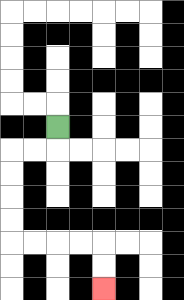{'start': '[2, 5]', 'end': '[4, 12]', 'path_directions': 'D,L,L,D,D,D,D,R,R,R,R,D,D', 'path_coordinates': '[[2, 5], [2, 6], [1, 6], [0, 6], [0, 7], [0, 8], [0, 9], [0, 10], [1, 10], [2, 10], [3, 10], [4, 10], [4, 11], [4, 12]]'}